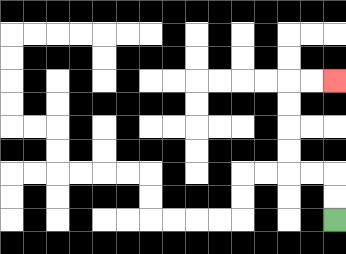{'start': '[14, 9]', 'end': '[14, 3]', 'path_directions': 'U,U,L,L,U,U,U,U,R,R', 'path_coordinates': '[[14, 9], [14, 8], [14, 7], [13, 7], [12, 7], [12, 6], [12, 5], [12, 4], [12, 3], [13, 3], [14, 3]]'}